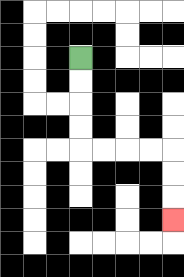{'start': '[3, 2]', 'end': '[7, 9]', 'path_directions': 'D,D,D,D,R,R,R,R,D,D,D', 'path_coordinates': '[[3, 2], [3, 3], [3, 4], [3, 5], [3, 6], [4, 6], [5, 6], [6, 6], [7, 6], [7, 7], [7, 8], [7, 9]]'}